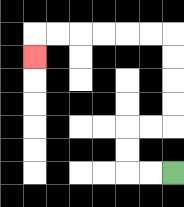{'start': '[7, 7]', 'end': '[1, 2]', 'path_directions': 'L,L,U,U,R,R,U,U,U,U,L,L,L,L,L,L,D', 'path_coordinates': '[[7, 7], [6, 7], [5, 7], [5, 6], [5, 5], [6, 5], [7, 5], [7, 4], [7, 3], [7, 2], [7, 1], [6, 1], [5, 1], [4, 1], [3, 1], [2, 1], [1, 1], [1, 2]]'}